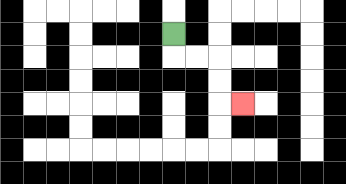{'start': '[7, 1]', 'end': '[10, 4]', 'path_directions': 'D,R,R,D,D,R', 'path_coordinates': '[[7, 1], [7, 2], [8, 2], [9, 2], [9, 3], [9, 4], [10, 4]]'}